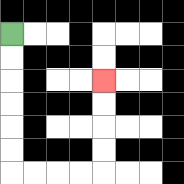{'start': '[0, 1]', 'end': '[4, 3]', 'path_directions': 'D,D,D,D,D,D,R,R,R,R,U,U,U,U', 'path_coordinates': '[[0, 1], [0, 2], [0, 3], [0, 4], [0, 5], [0, 6], [0, 7], [1, 7], [2, 7], [3, 7], [4, 7], [4, 6], [4, 5], [4, 4], [4, 3]]'}